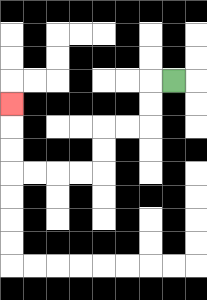{'start': '[7, 3]', 'end': '[0, 4]', 'path_directions': 'L,D,D,L,L,D,D,L,L,L,L,U,U,U', 'path_coordinates': '[[7, 3], [6, 3], [6, 4], [6, 5], [5, 5], [4, 5], [4, 6], [4, 7], [3, 7], [2, 7], [1, 7], [0, 7], [0, 6], [0, 5], [0, 4]]'}